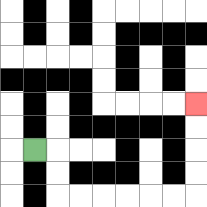{'start': '[1, 6]', 'end': '[8, 4]', 'path_directions': 'R,D,D,R,R,R,R,R,R,U,U,U,U', 'path_coordinates': '[[1, 6], [2, 6], [2, 7], [2, 8], [3, 8], [4, 8], [5, 8], [6, 8], [7, 8], [8, 8], [8, 7], [8, 6], [8, 5], [8, 4]]'}